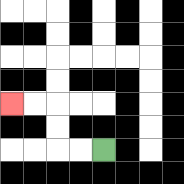{'start': '[4, 6]', 'end': '[0, 4]', 'path_directions': 'L,L,U,U,L,L', 'path_coordinates': '[[4, 6], [3, 6], [2, 6], [2, 5], [2, 4], [1, 4], [0, 4]]'}